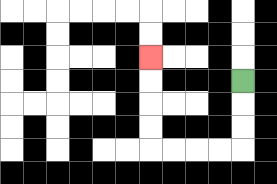{'start': '[10, 3]', 'end': '[6, 2]', 'path_directions': 'D,D,D,L,L,L,L,U,U,U,U', 'path_coordinates': '[[10, 3], [10, 4], [10, 5], [10, 6], [9, 6], [8, 6], [7, 6], [6, 6], [6, 5], [6, 4], [6, 3], [6, 2]]'}